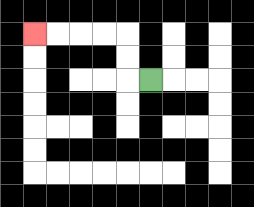{'start': '[6, 3]', 'end': '[1, 1]', 'path_directions': 'L,U,U,L,L,L,L', 'path_coordinates': '[[6, 3], [5, 3], [5, 2], [5, 1], [4, 1], [3, 1], [2, 1], [1, 1]]'}